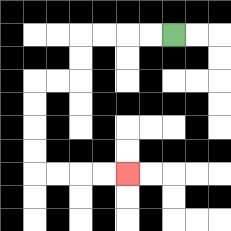{'start': '[7, 1]', 'end': '[5, 7]', 'path_directions': 'L,L,L,L,D,D,L,L,D,D,D,D,R,R,R,R', 'path_coordinates': '[[7, 1], [6, 1], [5, 1], [4, 1], [3, 1], [3, 2], [3, 3], [2, 3], [1, 3], [1, 4], [1, 5], [1, 6], [1, 7], [2, 7], [3, 7], [4, 7], [5, 7]]'}